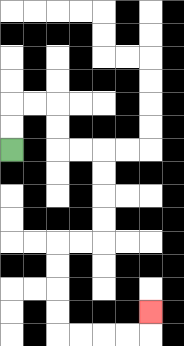{'start': '[0, 6]', 'end': '[6, 13]', 'path_directions': 'U,U,R,R,D,D,R,R,D,D,D,D,L,L,D,D,D,D,R,R,R,R,U', 'path_coordinates': '[[0, 6], [0, 5], [0, 4], [1, 4], [2, 4], [2, 5], [2, 6], [3, 6], [4, 6], [4, 7], [4, 8], [4, 9], [4, 10], [3, 10], [2, 10], [2, 11], [2, 12], [2, 13], [2, 14], [3, 14], [4, 14], [5, 14], [6, 14], [6, 13]]'}